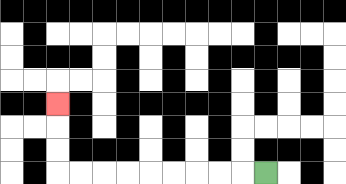{'start': '[11, 7]', 'end': '[2, 4]', 'path_directions': 'L,L,L,L,L,L,L,L,L,U,U,U', 'path_coordinates': '[[11, 7], [10, 7], [9, 7], [8, 7], [7, 7], [6, 7], [5, 7], [4, 7], [3, 7], [2, 7], [2, 6], [2, 5], [2, 4]]'}